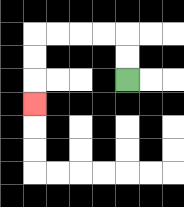{'start': '[5, 3]', 'end': '[1, 4]', 'path_directions': 'U,U,L,L,L,L,D,D,D', 'path_coordinates': '[[5, 3], [5, 2], [5, 1], [4, 1], [3, 1], [2, 1], [1, 1], [1, 2], [1, 3], [1, 4]]'}